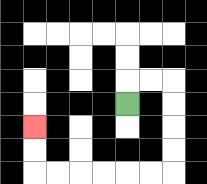{'start': '[5, 4]', 'end': '[1, 5]', 'path_directions': 'U,R,R,D,D,D,D,L,L,L,L,L,L,U,U', 'path_coordinates': '[[5, 4], [5, 3], [6, 3], [7, 3], [7, 4], [7, 5], [7, 6], [7, 7], [6, 7], [5, 7], [4, 7], [3, 7], [2, 7], [1, 7], [1, 6], [1, 5]]'}